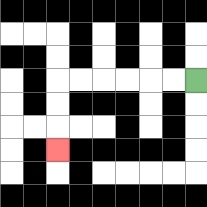{'start': '[8, 3]', 'end': '[2, 6]', 'path_directions': 'L,L,L,L,L,L,D,D,D', 'path_coordinates': '[[8, 3], [7, 3], [6, 3], [5, 3], [4, 3], [3, 3], [2, 3], [2, 4], [2, 5], [2, 6]]'}